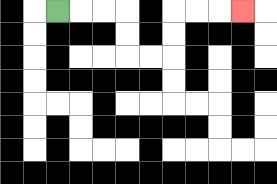{'start': '[2, 0]', 'end': '[10, 0]', 'path_directions': 'R,R,R,D,D,R,R,U,U,R,R,R', 'path_coordinates': '[[2, 0], [3, 0], [4, 0], [5, 0], [5, 1], [5, 2], [6, 2], [7, 2], [7, 1], [7, 0], [8, 0], [9, 0], [10, 0]]'}